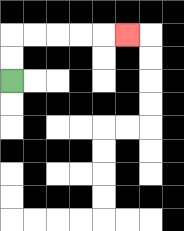{'start': '[0, 3]', 'end': '[5, 1]', 'path_directions': 'U,U,R,R,R,R,R', 'path_coordinates': '[[0, 3], [0, 2], [0, 1], [1, 1], [2, 1], [3, 1], [4, 1], [5, 1]]'}